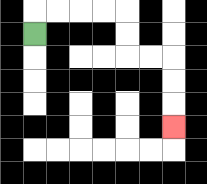{'start': '[1, 1]', 'end': '[7, 5]', 'path_directions': 'U,R,R,R,R,D,D,R,R,D,D,D', 'path_coordinates': '[[1, 1], [1, 0], [2, 0], [3, 0], [4, 0], [5, 0], [5, 1], [5, 2], [6, 2], [7, 2], [7, 3], [7, 4], [7, 5]]'}